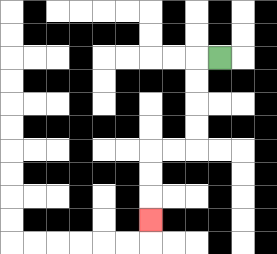{'start': '[9, 2]', 'end': '[6, 9]', 'path_directions': 'L,D,D,D,D,L,L,D,D,D', 'path_coordinates': '[[9, 2], [8, 2], [8, 3], [8, 4], [8, 5], [8, 6], [7, 6], [6, 6], [6, 7], [6, 8], [6, 9]]'}